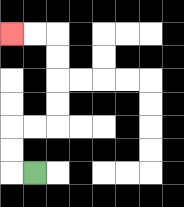{'start': '[1, 7]', 'end': '[0, 1]', 'path_directions': 'L,U,U,R,R,U,U,U,U,L,L', 'path_coordinates': '[[1, 7], [0, 7], [0, 6], [0, 5], [1, 5], [2, 5], [2, 4], [2, 3], [2, 2], [2, 1], [1, 1], [0, 1]]'}